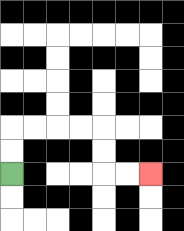{'start': '[0, 7]', 'end': '[6, 7]', 'path_directions': 'U,U,R,R,R,R,D,D,R,R', 'path_coordinates': '[[0, 7], [0, 6], [0, 5], [1, 5], [2, 5], [3, 5], [4, 5], [4, 6], [4, 7], [5, 7], [6, 7]]'}